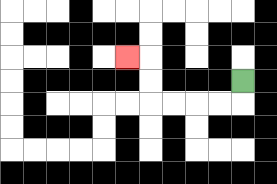{'start': '[10, 3]', 'end': '[5, 2]', 'path_directions': 'D,L,L,L,L,U,U,L', 'path_coordinates': '[[10, 3], [10, 4], [9, 4], [8, 4], [7, 4], [6, 4], [6, 3], [6, 2], [5, 2]]'}